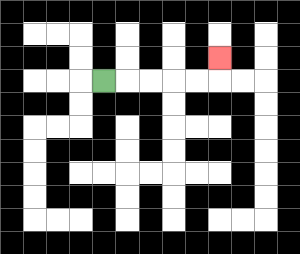{'start': '[4, 3]', 'end': '[9, 2]', 'path_directions': 'R,R,R,R,R,U', 'path_coordinates': '[[4, 3], [5, 3], [6, 3], [7, 3], [8, 3], [9, 3], [9, 2]]'}